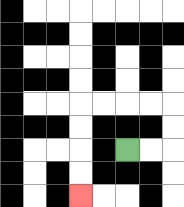{'start': '[5, 6]', 'end': '[3, 8]', 'path_directions': 'R,R,U,U,L,L,L,L,D,D,D,D', 'path_coordinates': '[[5, 6], [6, 6], [7, 6], [7, 5], [7, 4], [6, 4], [5, 4], [4, 4], [3, 4], [3, 5], [3, 6], [3, 7], [3, 8]]'}